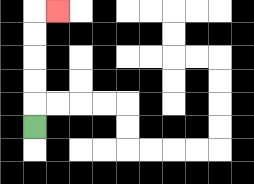{'start': '[1, 5]', 'end': '[2, 0]', 'path_directions': 'U,U,U,U,U,R', 'path_coordinates': '[[1, 5], [1, 4], [1, 3], [1, 2], [1, 1], [1, 0], [2, 0]]'}